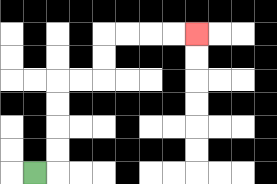{'start': '[1, 7]', 'end': '[8, 1]', 'path_directions': 'R,U,U,U,U,R,R,U,U,R,R,R,R', 'path_coordinates': '[[1, 7], [2, 7], [2, 6], [2, 5], [2, 4], [2, 3], [3, 3], [4, 3], [4, 2], [4, 1], [5, 1], [6, 1], [7, 1], [8, 1]]'}